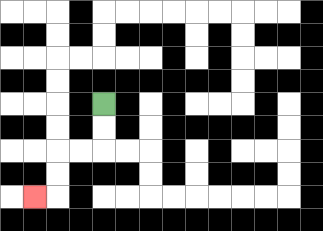{'start': '[4, 4]', 'end': '[1, 8]', 'path_directions': 'D,D,L,L,D,D,L', 'path_coordinates': '[[4, 4], [4, 5], [4, 6], [3, 6], [2, 6], [2, 7], [2, 8], [1, 8]]'}